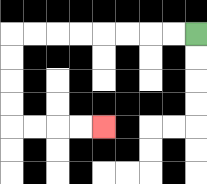{'start': '[8, 1]', 'end': '[4, 5]', 'path_directions': 'L,L,L,L,L,L,L,L,D,D,D,D,R,R,R,R', 'path_coordinates': '[[8, 1], [7, 1], [6, 1], [5, 1], [4, 1], [3, 1], [2, 1], [1, 1], [0, 1], [0, 2], [0, 3], [0, 4], [0, 5], [1, 5], [2, 5], [3, 5], [4, 5]]'}